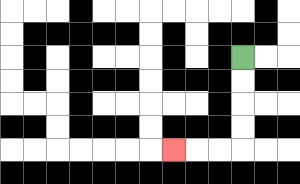{'start': '[10, 2]', 'end': '[7, 6]', 'path_directions': 'D,D,D,D,L,L,L', 'path_coordinates': '[[10, 2], [10, 3], [10, 4], [10, 5], [10, 6], [9, 6], [8, 6], [7, 6]]'}